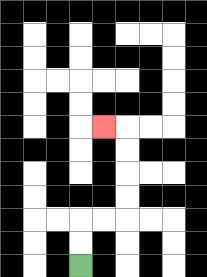{'start': '[3, 11]', 'end': '[4, 5]', 'path_directions': 'U,U,R,R,U,U,U,U,L', 'path_coordinates': '[[3, 11], [3, 10], [3, 9], [4, 9], [5, 9], [5, 8], [5, 7], [5, 6], [5, 5], [4, 5]]'}